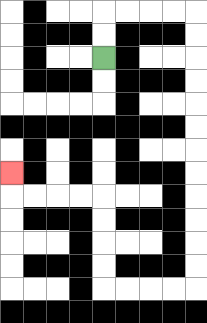{'start': '[4, 2]', 'end': '[0, 7]', 'path_directions': 'U,U,R,R,R,R,D,D,D,D,D,D,D,D,D,D,D,D,L,L,L,L,U,U,U,U,L,L,L,L,U', 'path_coordinates': '[[4, 2], [4, 1], [4, 0], [5, 0], [6, 0], [7, 0], [8, 0], [8, 1], [8, 2], [8, 3], [8, 4], [8, 5], [8, 6], [8, 7], [8, 8], [8, 9], [8, 10], [8, 11], [8, 12], [7, 12], [6, 12], [5, 12], [4, 12], [4, 11], [4, 10], [4, 9], [4, 8], [3, 8], [2, 8], [1, 8], [0, 8], [0, 7]]'}